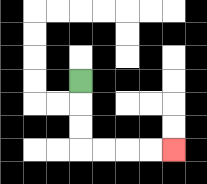{'start': '[3, 3]', 'end': '[7, 6]', 'path_directions': 'D,D,D,R,R,R,R', 'path_coordinates': '[[3, 3], [3, 4], [3, 5], [3, 6], [4, 6], [5, 6], [6, 6], [7, 6]]'}